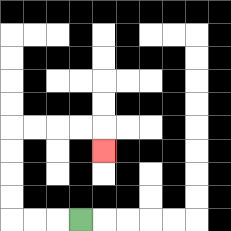{'start': '[3, 9]', 'end': '[4, 6]', 'path_directions': 'L,L,L,U,U,U,U,R,R,R,R,D', 'path_coordinates': '[[3, 9], [2, 9], [1, 9], [0, 9], [0, 8], [0, 7], [0, 6], [0, 5], [1, 5], [2, 5], [3, 5], [4, 5], [4, 6]]'}